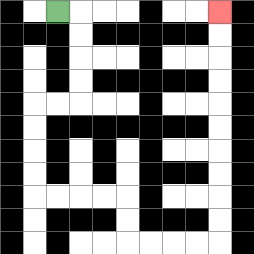{'start': '[2, 0]', 'end': '[9, 0]', 'path_directions': 'R,D,D,D,D,L,L,D,D,D,D,R,R,R,R,D,D,R,R,R,R,U,U,U,U,U,U,U,U,U,U', 'path_coordinates': '[[2, 0], [3, 0], [3, 1], [3, 2], [3, 3], [3, 4], [2, 4], [1, 4], [1, 5], [1, 6], [1, 7], [1, 8], [2, 8], [3, 8], [4, 8], [5, 8], [5, 9], [5, 10], [6, 10], [7, 10], [8, 10], [9, 10], [9, 9], [9, 8], [9, 7], [9, 6], [9, 5], [9, 4], [9, 3], [9, 2], [9, 1], [9, 0]]'}